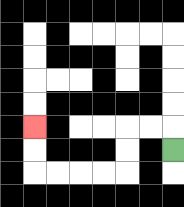{'start': '[7, 6]', 'end': '[1, 5]', 'path_directions': 'U,L,L,D,D,L,L,L,L,U,U', 'path_coordinates': '[[7, 6], [7, 5], [6, 5], [5, 5], [5, 6], [5, 7], [4, 7], [3, 7], [2, 7], [1, 7], [1, 6], [1, 5]]'}